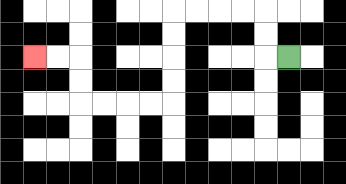{'start': '[12, 2]', 'end': '[1, 2]', 'path_directions': 'L,U,U,L,L,L,L,D,D,D,D,L,L,L,L,U,U,L,L', 'path_coordinates': '[[12, 2], [11, 2], [11, 1], [11, 0], [10, 0], [9, 0], [8, 0], [7, 0], [7, 1], [7, 2], [7, 3], [7, 4], [6, 4], [5, 4], [4, 4], [3, 4], [3, 3], [3, 2], [2, 2], [1, 2]]'}